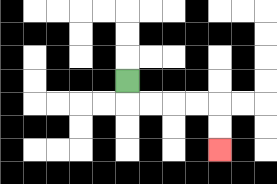{'start': '[5, 3]', 'end': '[9, 6]', 'path_directions': 'D,R,R,R,R,D,D', 'path_coordinates': '[[5, 3], [5, 4], [6, 4], [7, 4], [8, 4], [9, 4], [9, 5], [9, 6]]'}